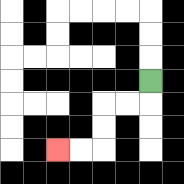{'start': '[6, 3]', 'end': '[2, 6]', 'path_directions': 'D,L,L,D,D,L,L', 'path_coordinates': '[[6, 3], [6, 4], [5, 4], [4, 4], [4, 5], [4, 6], [3, 6], [2, 6]]'}